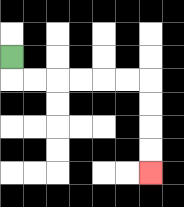{'start': '[0, 2]', 'end': '[6, 7]', 'path_directions': 'D,R,R,R,R,R,R,D,D,D,D', 'path_coordinates': '[[0, 2], [0, 3], [1, 3], [2, 3], [3, 3], [4, 3], [5, 3], [6, 3], [6, 4], [6, 5], [6, 6], [6, 7]]'}